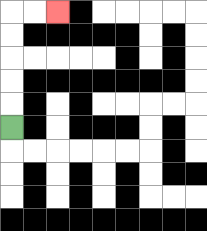{'start': '[0, 5]', 'end': '[2, 0]', 'path_directions': 'U,U,U,U,U,R,R', 'path_coordinates': '[[0, 5], [0, 4], [0, 3], [0, 2], [0, 1], [0, 0], [1, 0], [2, 0]]'}